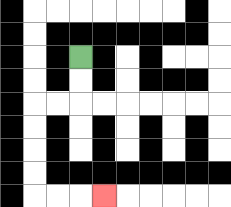{'start': '[3, 2]', 'end': '[4, 8]', 'path_directions': 'D,D,L,L,D,D,D,D,R,R,R', 'path_coordinates': '[[3, 2], [3, 3], [3, 4], [2, 4], [1, 4], [1, 5], [1, 6], [1, 7], [1, 8], [2, 8], [3, 8], [4, 8]]'}